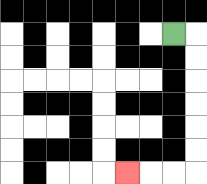{'start': '[7, 1]', 'end': '[5, 7]', 'path_directions': 'R,D,D,D,D,D,D,L,L,L', 'path_coordinates': '[[7, 1], [8, 1], [8, 2], [8, 3], [8, 4], [8, 5], [8, 6], [8, 7], [7, 7], [6, 7], [5, 7]]'}